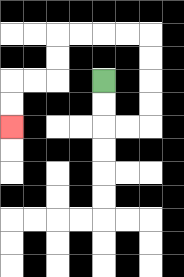{'start': '[4, 3]', 'end': '[0, 5]', 'path_directions': 'D,D,R,R,U,U,U,U,L,L,L,L,D,D,L,L,D,D', 'path_coordinates': '[[4, 3], [4, 4], [4, 5], [5, 5], [6, 5], [6, 4], [6, 3], [6, 2], [6, 1], [5, 1], [4, 1], [3, 1], [2, 1], [2, 2], [2, 3], [1, 3], [0, 3], [0, 4], [0, 5]]'}